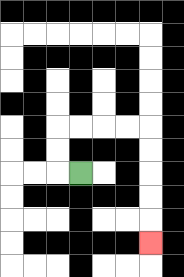{'start': '[3, 7]', 'end': '[6, 10]', 'path_directions': 'L,U,U,R,R,R,R,D,D,D,D,D', 'path_coordinates': '[[3, 7], [2, 7], [2, 6], [2, 5], [3, 5], [4, 5], [5, 5], [6, 5], [6, 6], [6, 7], [6, 8], [6, 9], [6, 10]]'}